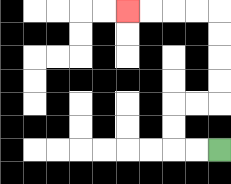{'start': '[9, 6]', 'end': '[5, 0]', 'path_directions': 'L,L,U,U,R,R,U,U,U,U,L,L,L,L', 'path_coordinates': '[[9, 6], [8, 6], [7, 6], [7, 5], [7, 4], [8, 4], [9, 4], [9, 3], [9, 2], [9, 1], [9, 0], [8, 0], [7, 0], [6, 0], [5, 0]]'}